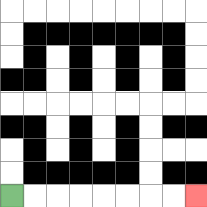{'start': '[0, 8]', 'end': '[8, 8]', 'path_directions': 'R,R,R,R,R,R,R,R', 'path_coordinates': '[[0, 8], [1, 8], [2, 8], [3, 8], [4, 8], [5, 8], [6, 8], [7, 8], [8, 8]]'}